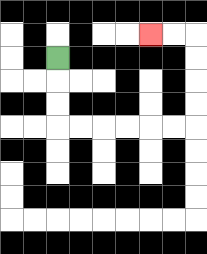{'start': '[2, 2]', 'end': '[6, 1]', 'path_directions': 'D,D,D,R,R,R,R,R,R,U,U,U,U,L,L', 'path_coordinates': '[[2, 2], [2, 3], [2, 4], [2, 5], [3, 5], [4, 5], [5, 5], [6, 5], [7, 5], [8, 5], [8, 4], [8, 3], [8, 2], [8, 1], [7, 1], [6, 1]]'}